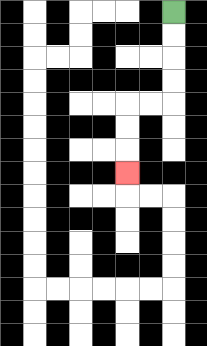{'start': '[7, 0]', 'end': '[5, 7]', 'path_directions': 'D,D,D,D,L,L,D,D,D', 'path_coordinates': '[[7, 0], [7, 1], [7, 2], [7, 3], [7, 4], [6, 4], [5, 4], [5, 5], [5, 6], [5, 7]]'}